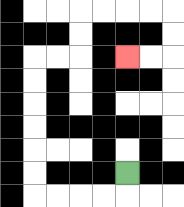{'start': '[5, 7]', 'end': '[5, 2]', 'path_directions': 'D,L,L,L,L,U,U,U,U,U,U,R,R,U,U,R,R,R,R,D,D,L,L', 'path_coordinates': '[[5, 7], [5, 8], [4, 8], [3, 8], [2, 8], [1, 8], [1, 7], [1, 6], [1, 5], [1, 4], [1, 3], [1, 2], [2, 2], [3, 2], [3, 1], [3, 0], [4, 0], [5, 0], [6, 0], [7, 0], [7, 1], [7, 2], [6, 2], [5, 2]]'}